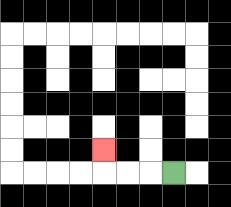{'start': '[7, 7]', 'end': '[4, 6]', 'path_directions': 'L,L,L,U', 'path_coordinates': '[[7, 7], [6, 7], [5, 7], [4, 7], [4, 6]]'}